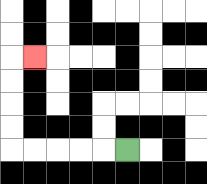{'start': '[5, 6]', 'end': '[1, 2]', 'path_directions': 'L,L,L,L,L,U,U,U,U,R', 'path_coordinates': '[[5, 6], [4, 6], [3, 6], [2, 6], [1, 6], [0, 6], [0, 5], [0, 4], [0, 3], [0, 2], [1, 2]]'}